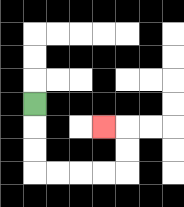{'start': '[1, 4]', 'end': '[4, 5]', 'path_directions': 'D,D,D,R,R,R,R,U,U,L', 'path_coordinates': '[[1, 4], [1, 5], [1, 6], [1, 7], [2, 7], [3, 7], [4, 7], [5, 7], [5, 6], [5, 5], [4, 5]]'}